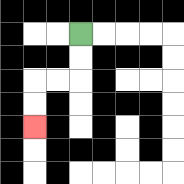{'start': '[3, 1]', 'end': '[1, 5]', 'path_directions': 'D,D,L,L,D,D', 'path_coordinates': '[[3, 1], [3, 2], [3, 3], [2, 3], [1, 3], [1, 4], [1, 5]]'}